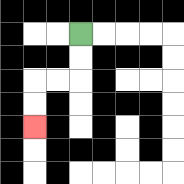{'start': '[3, 1]', 'end': '[1, 5]', 'path_directions': 'D,D,L,L,D,D', 'path_coordinates': '[[3, 1], [3, 2], [3, 3], [2, 3], [1, 3], [1, 4], [1, 5]]'}